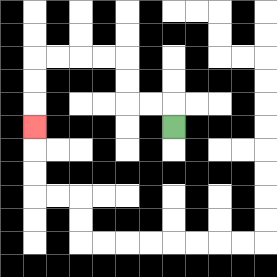{'start': '[7, 5]', 'end': '[1, 5]', 'path_directions': 'U,L,L,U,U,L,L,L,L,D,D,D', 'path_coordinates': '[[7, 5], [7, 4], [6, 4], [5, 4], [5, 3], [5, 2], [4, 2], [3, 2], [2, 2], [1, 2], [1, 3], [1, 4], [1, 5]]'}